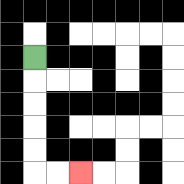{'start': '[1, 2]', 'end': '[3, 7]', 'path_directions': 'D,D,D,D,D,R,R', 'path_coordinates': '[[1, 2], [1, 3], [1, 4], [1, 5], [1, 6], [1, 7], [2, 7], [3, 7]]'}